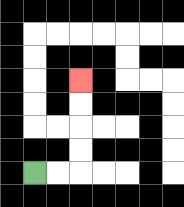{'start': '[1, 7]', 'end': '[3, 3]', 'path_directions': 'R,R,U,U,U,U', 'path_coordinates': '[[1, 7], [2, 7], [3, 7], [3, 6], [3, 5], [3, 4], [3, 3]]'}